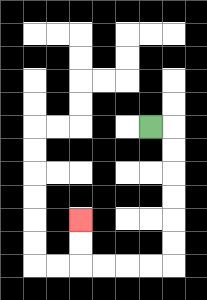{'start': '[6, 5]', 'end': '[3, 9]', 'path_directions': 'R,D,D,D,D,D,D,L,L,L,L,U,U', 'path_coordinates': '[[6, 5], [7, 5], [7, 6], [7, 7], [7, 8], [7, 9], [7, 10], [7, 11], [6, 11], [5, 11], [4, 11], [3, 11], [3, 10], [3, 9]]'}